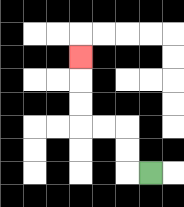{'start': '[6, 7]', 'end': '[3, 2]', 'path_directions': 'L,U,U,L,L,U,U,U', 'path_coordinates': '[[6, 7], [5, 7], [5, 6], [5, 5], [4, 5], [3, 5], [3, 4], [3, 3], [3, 2]]'}